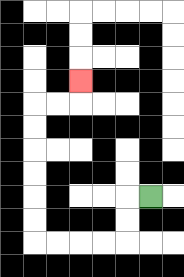{'start': '[6, 8]', 'end': '[3, 3]', 'path_directions': 'L,D,D,L,L,L,L,U,U,U,U,U,U,R,R,U', 'path_coordinates': '[[6, 8], [5, 8], [5, 9], [5, 10], [4, 10], [3, 10], [2, 10], [1, 10], [1, 9], [1, 8], [1, 7], [1, 6], [1, 5], [1, 4], [2, 4], [3, 4], [3, 3]]'}